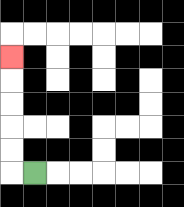{'start': '[1, 7]', 'end': '[0, 2]', 'path_directions': 'L,U,U,U,U,U', 'path_coordinates': '[[1, 7], [0, 7], [0, 6], [0, 5], [0, 4], [0, 3], [0, 2]]'}